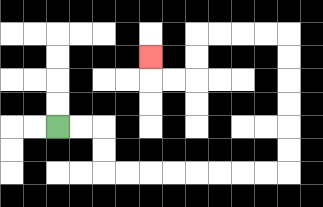{'start': '[2, 5]', 'end': '[6, 2]', 'path_directions': 'R,R,D,D,R,R,R,R,R,R,R,R,U,U,U,U,U,U,L,L,L,L,D,D,L,L,U', 'path_coordinates': '[[2, 5], [3, 5], [4, 5], [4, 6], [4, 7], [5, 7], [6, 7], [7, 7], [8, 7], [9, 7], [10, 7], [11, 7], [12, 7], [12, 6], [12, 5], [12, 4], [12, 3], [12, 2], [12, 1], [11, 1], [10, 1], [9, 1], [8, 1], [8, 2], [8, 3], [7, 3], [6, 3], [6, 2]]'}